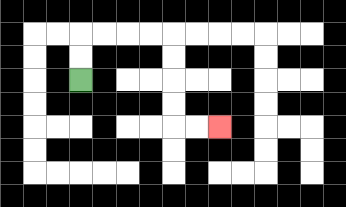{'start': '[3, 3]', 'end': '[9, 5]', 'path_directions': 'U,U,R,R,R,R,D,D,D,D,R,R', 'path_coordinates': '[[3, 3], [3, 2], [3, 1], [4, 1], [5, 1], [6, 1], [7, 1], [7, 2], [7, 3], [7, 4], [7, 5], [8, 5], [9, 5]]'}